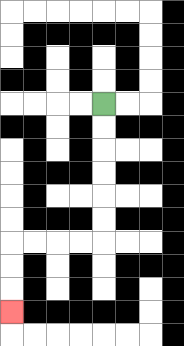{'start': '[4, 4]', 'end': '[0, 13]', 'path_directions': 'D,D,D,D,D,D,L,L,L,L,D,D,D', 'path_coordinates': '[[4, 4], [4, 5], [4, 6], [4, 7], [4, 8], [4, 9], [4, 10], [3, 10], [2, 10], [1, 10], [0, 10], [0, 11], [0, 12], [0, 13]]'}